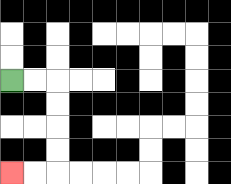{'start': '[0, 3]', 'end': '[0, 7]', 'path_directions': 'R,R,D,D,D,D,L,L', 'path_coordinates': '[[0, 3], [1, 3], [2, 3], [2, 4], [2, 5], [2, 6], [2, 7], [1, 7], [0, 7]]'}